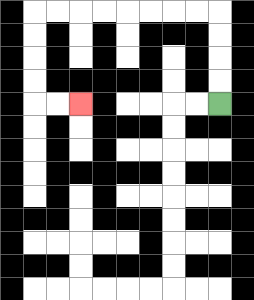{'start': '[9, 4]', 'end': '[3, 4]', 'path_directions': 'U,U,U,U,L,L,L,L,L,L,L,L,D,D,D,D,R,R', 'path_coordinates': '[[9, 4], [9, 3], [9, 2], [9, 1], [9, 0], [8, 0], [7, 0], [6, 0], [5, 0], [4, 0], [3, 0], [2, 0], [1, 0], [1, 1], [1, 2], [1, 3], [1, 4], [2, 4], [3, 4]]'}